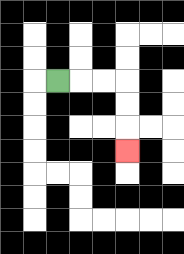{'start': '[2, 3]', 'end': '[5, 6]', 'path_directions': 'R,R,R,D,D,D', 'path_coordinates': '[[2, 3], [3, 3], [4, 3], [5, 3], [5, 4], [5, 5], [5, 6]]'}